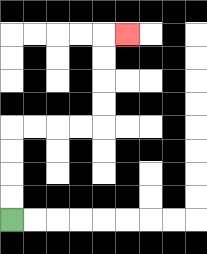{'start': '[0, 9]', 'end': '[5, 1]', 'path_directions': 'U,U,U,U,R,R,R,R,U,U,U,U,R', 'path_coordinates': '[[0, 9], [0, 8], [0, 7], [0, 6], [0, 5], [1, 5], [2, 5], [3, 5], [4, 5], [4, 4], [4, 3], [4, 2], [4, 1], [5, 1]]'}